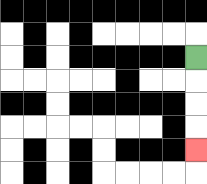{'start': '[8, 2]', 'end': '[8, 6]', 'path_directions': 'D,D,D,D', 'path_coordinates': '[[8, 2], [8, 3], [8, 4], [8, 5], [8, 6]]'}